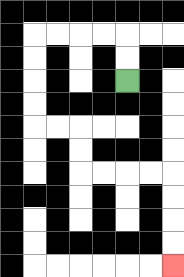{'start': '[5, 3]', 'end': '[7, 11]', 'path_directions': 'U,U,L,L,L,L,D,D,D,D,R,R,D,D,R,R,R,R,D,D,D,D', 'path_coordinates': '[[5, 3], [5, 2], [5, 1], [4, 1], [3, 1], [2, 1], [1, 1], [1, 2], [1, 3], [1, 4], [1, 5], [2, 5], [3, 5], [3, 6], [3, 7], [4, 7], [5, 7], [6, 7], [7, 7], [7, 8], [7, 9], [7, 10], [7, 11]]'}